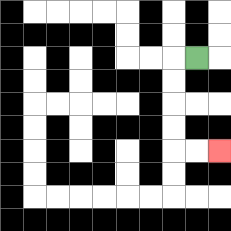{'start': '[8, 2]', 'end': '[9, 6]', 'path_directions': 'L,D,D,D,D,R,R', 'path_coordinates': '[[8, 2], [7, 2], [7, 3], [7, 4], [7, 5], [7, 6], [8, 6], [9, 6]]'}